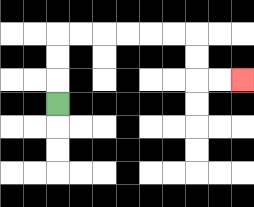{'start': '[2, 4]', 'end': '[10, 3]', 'path_directions': 'U,U,U,R,R,R,R,R,R,D,D,R,R', 'path_coordinates': '[[2, 4], [2, 3], [2, 2], [2, 1], [3, 1], [4, 1], [5, 1], [6, 1], [7, 1], [8, 1], [8, 2], [8, 3], [9, 3], [10, 3]]'}